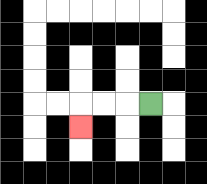{'start': '[6, 4]', 'end': '[3, 5]', 'path_directions': 'L,L,L,D', 'path_coordinates': '[[6, 4], [5, 4], [4, 4], [3, 4], [3, 5]]'}